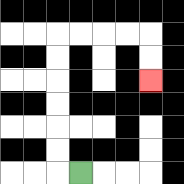{'start': '[3, 7]', 'end': '[6, 3]', 'path_directions': 'L,U,U,U,U,U,U,R,R,R,R,D,D', 'path_coordinates': '[[3, 7], [2, 7], [2, 6], [2, 5], [2, 4], [2, 3], [2, 2], [2, 1], [3, 1], [4, 1], [5, 1], [6, 1], [6, 2], [6, 3]]'}